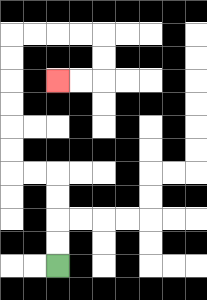{'start': '[2, 11]', 'end': '[2, 3]', 'path_directions': 'U,U,U,U,L,L,U,U,U,U,U,U,R,R,R,R,D,D,L,L', 'path_coordinates': '[[2, 11], [2, 10], [2, 9], [2, 8], [2, 7], [1, 7], [0, 7], [0, 6], [0, 5], [0, 4], [0, 3], [0, 2], [0, 1], [1, 1], [2, 1], [3, 1], [4, 1], [4, 2], [4, 3], [3, 3], [2, 3]]'}